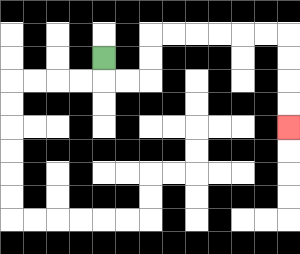{'start': '[4, 2]', 'end': '[12, 5]', 'path_directions': 'D,R,R,U,U,R,R,R,R,R,R,D,D,D,D', 'path_coordinates': '[[4, 2], [4, 3], [5, 3], [6, 3], [6, 2], [6, 1], [7, 1], [8, 1], [9, 1], [10, 1], [11, 1], [12, 1], [12, 2], [12, 3], [12, 4], [12, 5]]'}